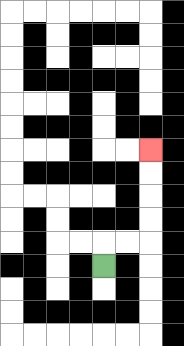{'start': '[4, 11]', 'end': '[6, 6]', 'path_directions': 'U,R,R,U,U,U,U', 'path_coordinates': '[[4, 11], [4, 10], [5, 10], [6, 10], [6, 9], [6, 8], [6, 7], [6, 6]]'}